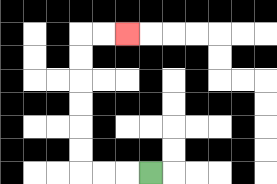{'start': '[6, 7]', 'end': '[5, 1]', 'path_directions': 'L,L,L,U,U,U,U,U,U,R,R', 'path_coordinates': '[[6, 7], [5, 7], [4, 7], [3, 7], [3, 6], [3, 5], [3, 4], [3, 3], [3, 2], [3, 1], [4, 1], [5, 1]]'}